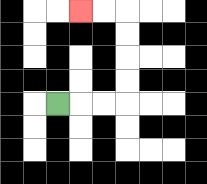{'start': '[2, 4]', 'end': '[3, 0]', 'path_directions': 'R,R,R,U,U,U,U,L,L', 'path_coordinates': '[[2, 4], [3, 4], [4, 4], [5, 4], [5, 3], [5, 2], [5, 1], [5, 0], [4, 0], [3, 0]]'}